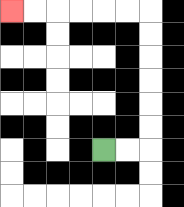{'start': '[4, 6]', 'end': '[0, 0]', 'path_directions': 'R,R,U,U,U,U,U,U,L,L,L,L,L,L', 'path_coordinates': '[[4, 6], [5, 6], [6, 6], [6, 5], [6, 4], [6, 3], [6, 2], [6, 1], [6, 0], [5, 0], [4, 0], [3, 0], [2, 0], [1, 0], [0, 0]]'}